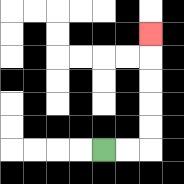{'start': '[4, 6]', 'end': '[6, 1]', 'path_directions': 'R,R,U,U,U,U,U', 'path_coordinates': '[[4, 6], [5, 6], [6, 6], [6, 5], [6, 4], [6, 3], [6, 2], [6, 1]]'}